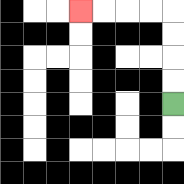{'start': '[7, 4]', 'end': '[3, 0]', 'path_directions': 'U,U,U,U,L,L,L,L', 'path_coordinates': '[[7, 4], [7, 3], [7, 2], [7, 1], [7, 0], [6, 0], [5, 0], [4, 0], [3, 0]]'}